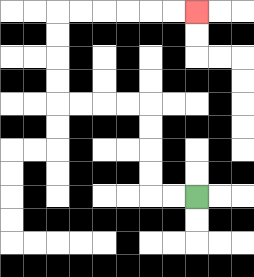{'start': '[8, 8]', 'end': '[8, 0]', 'path_directions': 'L,L,U,U,U,U,L,L,L,L,U,U,U,U,R,R,R,R,R,R', 'path_coordinates': '[[8, 8], [7, 8], [6, 8], [6, 7], [6, 6], [6, 5], [6, 4], [5, 4], [4, 4], [3, 4], [2, 4], [2, 3], [2, 2], [2, 1], [2, 0], [3, 0], [4, 0], [5, 0], [6, 0], [7, 0], [8, 0]]'}